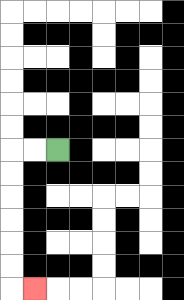{'start': '[2, 6]', 'end': '[1, 12]', 'path_directions': 'L,L,D,D,D,D,D,D,R', 'path_coordinates': '[[2, 6], [1, 6], [0, 6], [0, 7], [0, 8], [0, 9], [0, 10], [0, 11], [0, 12], [1, 12]]'}